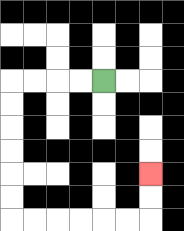{'start': '[4, 3]', 'end': '[6, 7]', 'path_directions': 'L,L,L,L,D,D,D,D,D,D,R,R,R,R,R,R,U,U', 'path_coordinates': '[[4, 3], [3, 3], [2, 3], [1, 3], [0, 3], [0, 4], [0, 5], [0, 6], [0, 7], [0, 8], [0, 9], [1, 9], [2, 9], [3, 9], [4, 9], [5, 9], [6, 9], [6, 8], [6, 7]]'}